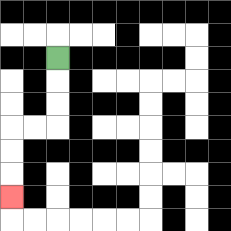{'start': '[2, 2]', 'end': '[0, 8]', 'path_directions': 'D,D,D,L,L,D,D,D', 'path_coordinates': '[[2, 2], [2, 3], [2, 4], [2, 5], [1, 5], [0, 5], [0, 6], [0, 7], [0, 8]]'}